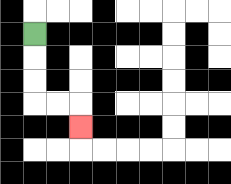{'start': '[1, 1]', 'end': '[3, 5]', 'path_directions': 'D,D,D,R,R,D', 'path_coordinates': '[[1, 1], [1, 2], [1, 3], [1, 4], [2, 4], [3, 4], [3, 5]]'}